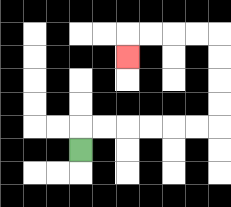{'start': '[3, 6]', 'end': '[5, 2]', 'path_directions': 'U,R,R,R,R,R,R,U,U,U,U,L,L,L,L,D', 'path_coordinates': '[[3, 6], [3, 5], [4, 5], [5, 5], [6, 5], [7, 5], [8, 5], [9, 5], [9, 4], [9, 3], [9, 2], [9, 1], [8, 1], [7, 1], [6, 1], [5, 1], [5, 2]]'}